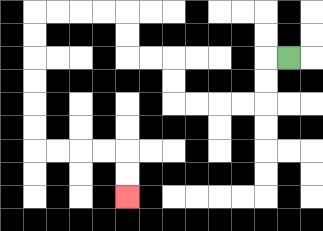{'start': '[12, 2]', 'end': '[5, 8]', 'path_directions': 'L,D,D,L,L,L,L,U,U,L,L,U,U,L,L,L,L,D,D,D,D,D,D,R,R,R,R,D,D', 'path_coordinates': '[[12, 2], [11, 2], [11, 3], [11, 4], [10, 4], [9, 4], [8, 4], [7, 4], [7, 3], [7, 2], [6, 2], [5, 2], [5, 1], [5, 0], [4, 0], [3, 0], [2, 0], [1, 0], [1, 1], [1, 2], [1, 3], [1, 4], [1, 5], [1, 6], [2, 6], [3, 6], [4, 6], [5, 6], [5, 7], [5, 8]]'}